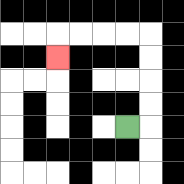{'start': '[5, 5]', 'end': '[2, 2]', 'path_directions': 'R,U,U,U,U,L,L,L,L,D', 'path_coordinates': '[[5, 5], [6, 5], [6, 4], [6, 3], [6, 2], [6, 1], [5, 1], [4, 1], [3, 1], [2, 1], [2, 2]]'}